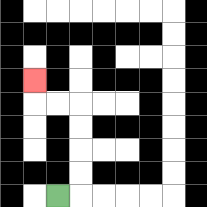{'start': '[2, 8]', 'end': '[1, 3]', 'path_directions': 'R,U,U,U,U,L,L,U', 'path_coordinates': '[[2, 8], [3, 8], [3, 7], [3, 6], [3, 5], [3, 4], [2, 4], [1, 4], [1, 3]]'}